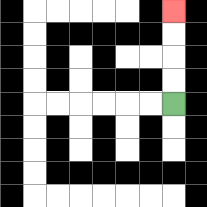{'start': '[7, 4]', 'end': '[7, 0]', 'path_directions': 'U,U,U,U', 'path_coordinates': '[[7, 4], [7, 3], [7, 2], [7, 1], [7, 0]]'}